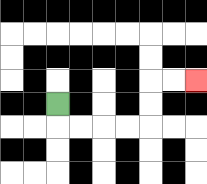{'start': '[2, 4]', 'end': '[8, 3]', 'path_directions': 'D,R,R,R,R,U,U,R,R', 'path_coordinates': '[[2, 4], [2, 5], [3, 5], [4, 5], [5, 5], [6, 5], [6, 4], [6, 3], [7, 3], [8, 3]]'}